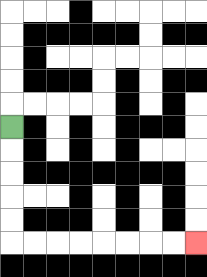{'start': '[0, 5]', 'end': '[8, 10]', 'path_directions': 'D,D,D,D,D,R,R,R,R,R,R,R,R', 'path_coordinates': '[[0, 5], [0, 6], [0, 7], [0, 8], [0, 9], [0, 10], [1, 10], [2, 10], [3, 10], [4, 10], [5, 10], [6, 10], [7, 10], [8, 10]]'}